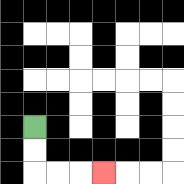{'start': '[1, 5]', 'end': '[4, 7]', 'path_directions': 'D,D,R,R,R', 'path_coordinates': '[[1, 5], [1, 6], [1, 7], [2, 7], [3, 7], [4, 7]]'}